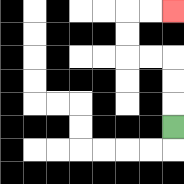{'start': '[7, 5]', 'end': '[7, 0]', 'path_directions': 'U,U,U,L,L,U,U,R,R', 'path_coordinates': '[[7, 5], [7, 4], [7, 3], [7, 2], [6, 2], [5, 2], [5, 1], [5, 0], [6, 0], [7, 0]]'}